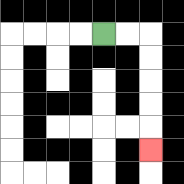{'start': '[4, 1]', 'end': '[6, 6]', 'path_directions': 'R,R,D,D,D,D,D', 'path_coordinates': '[[4, 1], [5, 1], [6, 1], [6, 2], [6, 3], [6, 4], [6, 5], [6, 6]]'}